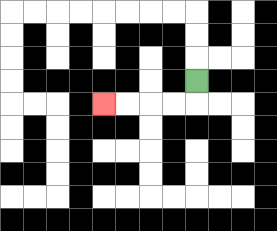{'start': '[8, 3]', 'end': '[4, 4]', 'path_directions': 'D,L,L,L,L', 'path_coordinates': '[[8, 3], [8, 4], [7, 4], [6, 4], [5, 4], [4, 4]]'}